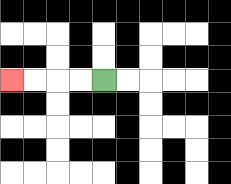{'start': '[4, 3]', 'end': '[0, 3]', 'path_directions': 'L,L,L,L', 'path_coordinates': '[[4, 3], [3, 3], [2, 3], [1, 3], [0, 3]]'}